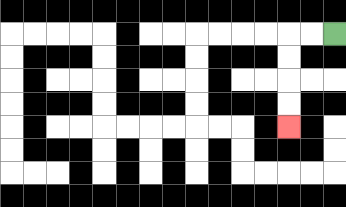{'start': '[14, 1]', 'end': '[12, 5]', 'path_directions': 'L,L,D,D,D,D', 'path_coordinates': '[[14, 1], [13, 1], [12, 1], [12, 2], [12, 3], [12, 4], [12, 5]]'}